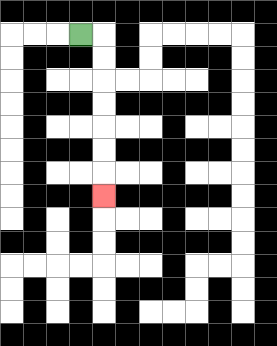{'start': '[3, 1]', 'end': '[4, 8]', 'path_directions': 'R,D,D,D,D,D,D,D', 'path_coordinates': '[[3, 1], [4, 1], [4, 2], [4, 3], [4, 4], [4, 5], [4, 6], [4, 7], [4, 8]]'}